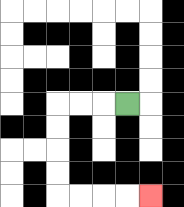{'start': '[5, 4]', 'end': '[6, 8]', 'path_directions': 'L,L,L,D,D,D,D,R,R,R,R', 'path_coordinates': '[[5, 4], [4, 4], [3, 4], [2, 4], [2, 5], [2, 6], [2, 7], [2, 8], [3, 8], [4, 8], [5, 8], [6, 8]]'}